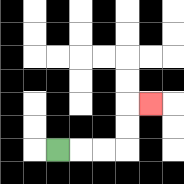{'start': '[2, 6]', 'end': '[6, 4]', 'path_directions': 'R,R,R,U,U,R', 'path_coordinates': '[[2, 6], [3, 6], [4, 6], [5, 6], [5, 5], [5, 4], [6, 4]]'}